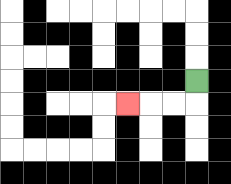{'start': '[8, 3]', 'end': '[5, 4]', 'path_directions': 'D,L,L,L', 'path_coordinates': '[[8, 3], [8, 4], [7, 4], [6, 4], [5, 4]]'}